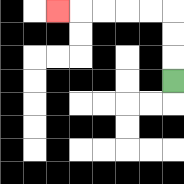{'start': '[7, 3]', 'end': '[2, 0]', 'path_directions': 'U,U,U,L,L,L,L,L', 'path_coordinates': '[[7, 3], [7, 2], [7, 1], [7, 0], [6, 0], [5, 0], [4, 0], [3, 0], [2, 0]]'}